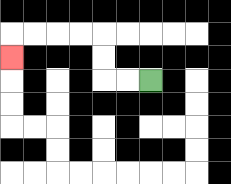{'start': '[6, 3]', 'end': '[0, 2]', 'path_directions': 'L,L,U,U,L,L,L,L,D', 'path_coordinates': '[[6, 3], [5, 3], [4, 3], [4, 2], [4, 1], [3, 1], [2, 1], [1, 1], [0, 1], [0, 2]]'}